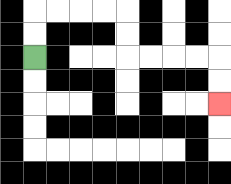{'start': '[1, 2]', 'end': '[9, 4]', 'path_directions': 'U,U,R,R,R,R,D,D,R,R,R,R,D,D', 'path_coordinates': '[[1, 2], [1, 1], [1, 0], [2, 0], [3, 0], [4, 0], [5, 0], [5, 1], [5, 2], [6, 2], [7, 2], [8, 2], [9, 2], [9, 3], [9, 4]]'}